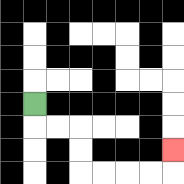{'start': '[1, 4]', 'end': '[7, 6]', 'path_directions': 'D,R,R,D,D,R,R,R,R,U', 'path_coordinates': '[[1, 4], [1, 5], [2, 5], [3, 5], [3, 6], [3, 7], [4, 7], [5, 7], [6, 7], [7, 7], [7, 6]]'}